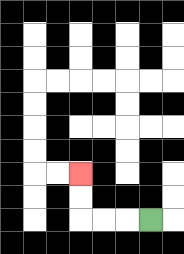{'start': '[6, 9]', 'end': '[3, 7]', 'path_directions': 'L,L,L,U,U', 'path_coordinates': '[[6, 9], [5, 9], [4, 9], [3, 9], [3, 8], [3, 7]]'}